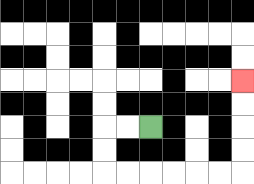{'start': '[6, 5]', 'end': '[10, 3]', 'path_directions': 'L,L,D,D,R,R,R,R,R,R,U,U,U,U', 'path_coordinates': '[[6, 5], [5, 5], [4, 5], [4, 6], [4, 7], [5, 7], [6, 7], [7, 7], [8, 7], [9, 7], [10, 7], [10, 6], [10, 5], [10, 4], [10, 3]]'}